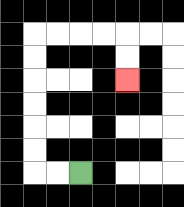{'start': '[3, 7]', 'end': '[5, 3]', 'path_directions': 'L,L,U,U,U,U,U,U,R,R,R,R,D,D', 'path_coordinates': '[[3, 7], [2, 7], [1, 7], [1, 6], [1, 5], [1, 4], [1, 3], [1, 2], [1, 1], [2, 1], [3, 1], [4, 1], [5, 1], [5, 2], [5, 3]]'}